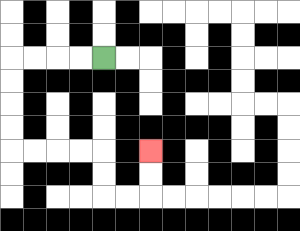{'start': '[4, 2]', 'end': '[6, 6]', 'path_directions': 'L,L,L,L,D,D,D,D,R,R,R,R,D,D,R,R,U,U', 'path_coordinates': '[[4, 2], [3, 2], [2, 2], [1, 2], [0, 2], [0, 3], [0, 4], [0, 5], [0, 6], [1, 6], [2, 6], [3, 6], [4, 6], [4, 7], [4, 8], [5, 8], [6, 8], [6, 7], [6, 6]]'}